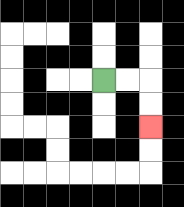{'start': '[4, 3]', 'end': '[6, 5]', 'path_directions': 'R,R,D,D', 'path_coordinates': '[[4, 3], [5, 3], [6, 3], [6, 4], [6, 5]]'}